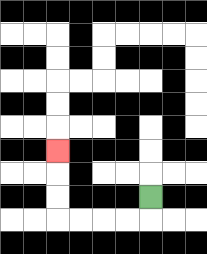{'start': '[6, 8]', 'end': '[2, 6]', 'path_directions': 'D,L,L,L,L,U,U,U', 'path_coordinates': '[[6, 8], [6, 9], [5, 9], [4, 9], [3, 9], [2, 9], [2, 8], [2, 7], [2, 6]]'}